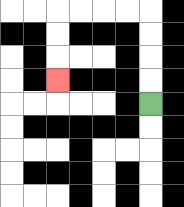{'start': '[6, 4]', 'end': '[2, 3]', 'path_directions': 'U,U,U,U,L,L,L,L,D,D,D', 'path_coordinates': '[[6, 4], [6, 3], [6, 2], [6, 1], [6, 0], [5, 0], [4, 0], [3, 0], [2, 0], [2, 1], [2, 2], [2, 3]]'}